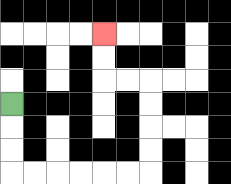{'start': '[0, 4]', 'end': '[4, 1]', 'path_directions': 'D,D,D,R,R,R,R,R,R,U,U,U,U,L,L,U,U', 'path_coordinates': '[[0, 4], [0, 5], [0, 6], [0, 7], [1, 7], [2, 7], [3, 7], [4, 7], [5, 7], [6, 7], [6, 6], [6, 5], [6, 4], [6, 3], [5, 3], [4, 3], [4, 2], [4, 1]]'}